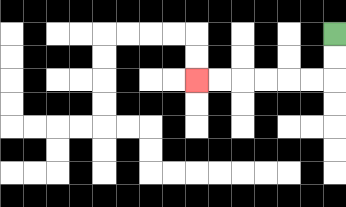{'start': '[14, 1]', 'end': '[8, 3]', 'path_directions': 'D,D,L,L,L,L,L,L', 'path_coordinates': '[[14, 1], [14, 2], [14, 3], [13, 3], [12, 3], [11, 3], [10, 3], [9, 3], [8, 3]]'}